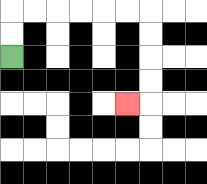{'start': '[0, 2]', 'end': '[5, 4]', 'path_directions': 'U,U,R,R,R,R,R,R,D,D,D,D,L', 'path_coordinates': '[[0, 2], [0, 1], [0, 0], [1, 0], [2, 0], [3, 0], [4, 0], [5, 0], [6, 0], [6, 1], [6, 2], [6, 3], [6, 4], [5, 4]]'}